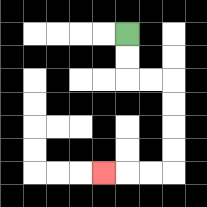{'start': '[5, 1]', 'end': '[4, 7]', 'path_directions': 'D,D,R,R,D,D,D,D,L,L,L', 'path_coordinates': '[[5, 1], [5, 2], [5, 3], [6, 3], [7, 3], [7, 4], [7, 5], [7, 6], [7, 7], [6, 7], [5, 7], [4, 7]]'}